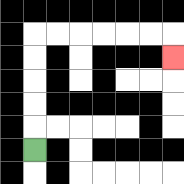{'start': '[1, 6]', 'end': '[7, 2]', 'path_directions': 'U,U,U,U,U,R,R,R,R,R,R,D', 'path_coordinates': '[[1, 6], [1, 5], [1, 4], [1, 3], [1, 2], [1, 1], [2, 1], [3, 1], [4, 1], [5, 1], [6, 1], [7, 1], [7, 2]]'}